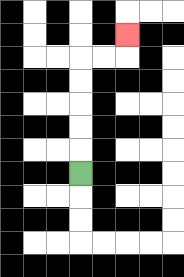{'start': '[3, 7]', 'end': '[5, 1]', 'path_directions': 'U,U,U,U,U,R,R,U', 'path_coordinates': '[[3, 7], [3, 6], [3, 5], [3, 4], [3, 3], [3, 2], [4, 2], [5, 2], [5, 1]]'}